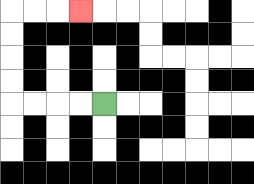{'start': '[4, 4]', 'end': '[3, 0]', 'path_directions': 'L,L,L,L,U,U,U,U,R,R,R', 'path_coordinates': '[[4, 4], [3, 4], [2, 4], [1, 4], [0, 4], [0, 3], [0, 2], [0, 1], [0, 0], [1, 0], [2, 0], [3, 0]]'}